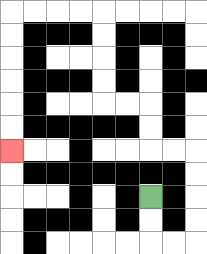{'start': '[6, 8]', 'end': '[0, 6]', 'path_directions': 'D,D,R,R,U,U,U,U,L,L,U,U,L,L,U,U,U,U,L,L,L,L,D,D,D,D,D,D', 'path_coordinates': '[[6, 8], [6, 9], [6, 10], [7, 10], [8, 10], [8, 9], [8, 8], [8, 7], [8, 6], [7, 6], [6, 6], [6, 5], [6, 4], [5, 4], [4, 4], [4, 3], [4, 2], [4, 1], [4, 0], [3, 0], [2, 0], [1, 0], [0, 0], [0, 1], [0, 2], [0, 3], [0, 4], [0, 5], [0, 6]]'}